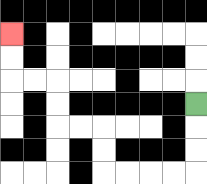{'start': '[8, 4]', 'end': '[0, 1]', 'path_directions': 'D,D,D,L,L,L,L,U,U,L,L,U,U,L,L,U,U', 'path_coordinates': '[[8, 4], [8, 5], [8, 6], [8, 7], [7, 7], [6, 7], [5, 7], [4, 7], [4, 6], [4, 5], [3, 5], [2, 5], [2, 4], [2, 3], [1, 3], [0, 3], [0, 2], [0, 1]]'}